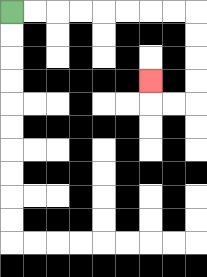{'start': '[0, 0]', 'end': '[6, 3]', 'path_directions': 'R,R,R,R,R,R,R,R,D,D,D,D,L,L,U', 'path_coordinates': '[[0, 0], [1, 0], [2, 0], [3, 0], [4, 0], [5, 0], [6, 0], [7, 0], [8, 0], [8, 1], [8, 2], [8, 3], [8, 4], [7, 4], [6, 4], [6, 3]]'}